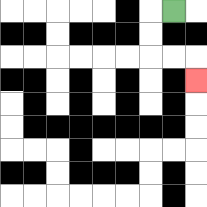{'start': '[7, 0]', 'end': '[8, 3]', 'path_directions': 'L,D,D,R,R,D', 'path_coordinates': '[[7, 0], [6, 0], [6, 1], [6, 2], [7, 2], [8, 2], [8, 3]]'}